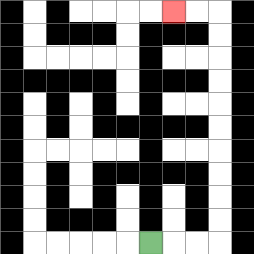{'start': '[6, 10]', 'end': '[7, 0]', 'path_directions': 'R,R,R,U,U,U,U,U,U,U,U,U,U,L,L', 'path_coordinates': '[[6, 10], [7, 10], [8, 10], [9, 10], [9, 9], [9, 8], [9, 7], [9, 6], [9, 5], [9, 4], [9, 3], [9, 2], [9, 1], [9, 0], [8, 0], [7, 0]]'}